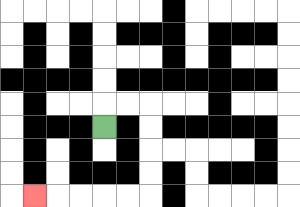{'start': '[4, 5]', 'end': '[1, 8]', 'path_directions': 'U,R,R,D,D,D,D,L,L,L,L,L', 'path_coordinates': '[[4, 5], [4, 4], [5, 4], [6, 4], [6, 5], [6, 6], [6, 7], [6, 8], [5, 8], [4, 8], [3, 8], [2, 8], [1, 8]]'}